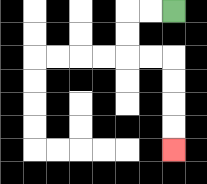{'start': '[7, 0]', 'end': '[7, 6]', 'path_directions': 'L,L,D,D,R,R,D,D,D,D', 'path_coordinates': '[[7, 0], [6, 0], [5, 0], [5, 1], [5, 2], [6, 2], [7, 2], [7, 3], [7, 4], [7, 5], [7, 6]]'}